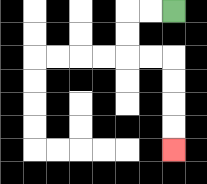{'start': '[7, 0]', 'end': '[7, 6]', 'path_directions': 'L,L,D,D,R,R,D,D,D,D', 'path_coordinates': '[[7, 0], [6, 0], [5, 0], [5, 1], [5, 2], [6, 2], [7, 2], [7, 3], [7, 4], [7, 5], [7, 6]]'}